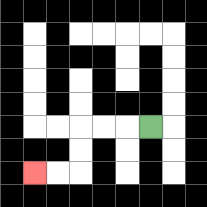{'start': '[6, 5]', 'end': '[1, 7]', 'path_directions': 'L,L,L,D,D,L,L', 'path_coordinates': '[[6, 5], [5, 5], [4, 5], [3, 5], [3, 6], [3, 7], [2, 7], [1, 7]]'}